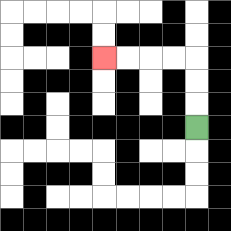{'start': '[8, 5]', 'end': '[4, 2]', 'path_directions': 'U,U,U,L,L,L,L', 'path_coordinates': '[[8, 5], [8, 4], [8, 3], [8, 2], [7, 2], [6, 2], [5, 2], [4, 2]]'}